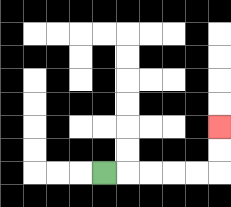{'start': '[4, 7]', 'end': '[9, 5]', 'path_directions': 'R,R,R,R,R,U,U', 'path_coordinates': '[[4, 7], [5, 7], [6, 7], [7, 7], [8, 7], [9, 7], [9, 6], [9, 5]]'}